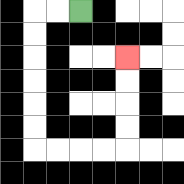{'start': '[3, 0]', 'end': '[5, 2]', 'path_directions': 'L,L,D,D,D,D,D,D,R,R,R,R,U,U,U,U', 'path_coordinates': '[[3, 0], [2, 0], [1, 0], [1, 1], [1, 2], [1, 3], [1, 4], [1, 5], [1, 6], [2, 6], [3, 6], [4, 6], [5, 6], [5, 5], [5, 4], [5, 3], [5, 2]]'}